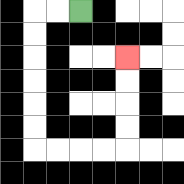{'start': '[3, 0]', 'end': '[5, 2]', 'path_directions': 'L,L,D,D,D,D,D,D,R,R,R,R,U,U,U,U', 'path_coordinates': '[[3, 0], [2, 0], [1, 0], [1, 1], [1, 2], [1, 3], [1, 4], [1, 5], [1, 6], [2, 6], [3, 6], [4, 6], [5, 6], [5, 5], [5, 4], [5, 3], [5, 2]]'}